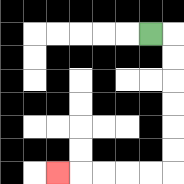{'start': '[6, 1]', 'end': '[2, 7]', 'path_directions': 'R,D,D,D,D,D,D,L,L,L,L,L', 'path_coordinates': '[[6, 1], [7, 1], [7, 2], [7, 3], [7, 4], [7, 5], [7, 6], [7, 7], [6, 7], [5, 7], [4, 7], [3, 7], [2, 7]]'}